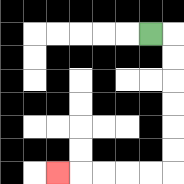{'start': '[6, 1]', 'end': '[2, 7]', 'path_directions': 'R,D,D,D,D,D,D,L,L,L,L,L', 'path_coordinates': '[[6, 1], [7, 1], [7, 2], [7, 3], [7, 4], [7, 5], [7, 6], [7, 7], [6, 7], [5, 7], [4, 7], [3, 7], [2, 7]]'}